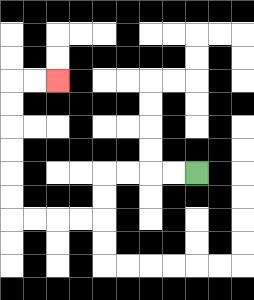{'start': '[8, 7]', 'end': '[2, 3]', 'path_directions': 'L,L,L,L,D,D,L,L,L,L,U,U,U,U,U,U,R,R', 'path_coordinates': '[[8, 7], [7, 7], [6, 7], [5, 7], [4, 7], [4, 8], [4, 9], [3, 9], [2, 9], [1, 9], [0, 9], [0, 8], [0, 7], [0, 6], [0, 5], [0, 4], [0, 3], [1, 3], [2, 3]]'}